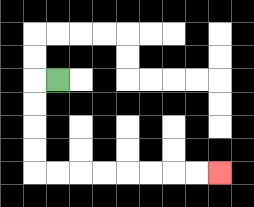{'start': '[2, 3]', 'end': '[9, 7]', 'path_directions': 'L,D,D,D,D,R,R,R,R,R,R,R,R', 'path_coordinates': '[[2, 3], [1, 3], [1, 4], [1, 5], [1, 6], [1, 7], [2, 7], [3, 7], [4, 7], [5, 7], [6, 7], [7, 7], [8, 7], [9, 7]]'}